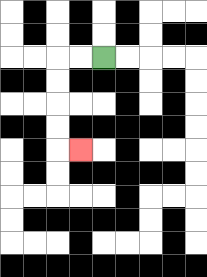{'start': '[4, 2]', 'end': '[3, 6]', 'path_directions': 'L,L,D,D,D,D,R', 'path_coordinates': '[[4, 2], [3, 2], [2, 2], [2, 3], [2, 4], [2, 5], [2, 6], [3, 6]]'}